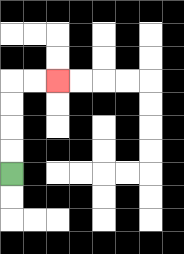{'start': '[0, 7]', 'end': '[2, 3]', 'path_directions': 'U,U,U,U,R,R', 'path_coordinates': '[[0, 7], [0, 6], [0, 5], [0, 4], [0, 3], [1, 3], [2, 3]]'}